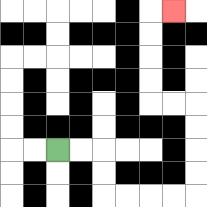{'start': '[2, 6]', 'end': '[7, 0]', 'path_directions': 'R,R,D,D,R,R,R,R,U,U,U,U,L,L,U,U,U,U,R', 'path_coordinates': '[[2, 6], [3, 6], [4, 6], [4, 7], [4, 8], [5, 8], [6, 8], [7, 8], [8, 8], [8, 7], [8, 6], [8, 5], [8, 4], [7, 4], [6, 4], [6, 3], [6, 2], [6, 1], [6, 0], [7, 0]]'}